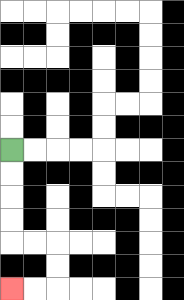{'start': '[0, 6]', 'end': '[0, 12]', 'path_directions': 'D,D,D,D,R,R,D,D,L,L', 'path_coordinates': '[[0, 6], [0, 7], [0, 8], [0, 9], [0, 10], [1, 10], [2, 10], [2, 11], [2, 12], [1, 12], [0, 12]]'}